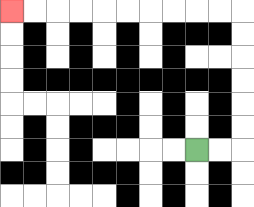{'start': '[8, 6]', 'end': '[0, 0]', 'path_directions': 'R,R,U,U,U,U,U,U,L,L,L,L,L,L,L,L,L,L', 'path_coordinates': '[[8, 6], [9, 6], [10, 6], [10, 5], [10, 4], [10, 3], [10, 2], [10, 1], [10, 0], [9, 0], [8, 0], [7, 0], [6, 0], [5, 0], [4, 0], [3, 0], [2, 0], [1, 0], [0, 0]]'}